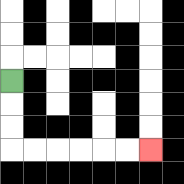{'start': '[0, 3]', 'end': '[6, 6]', 'path_directions': 'D,D,D,R,R,R,R,R,R', 'path_coordinates': '[[0, 3], [0, 4], [0, 5], [0, 6], [1, 6], [2, 6], [3, 6], [4, 6], [5, 6], [6, 6]]'}